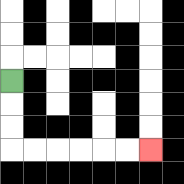{'start': '[0, 3]', 'end': '[6, 6]', 'path_directions': 'D,D,D,R,R,R,R,R,R', 'path_coordinates': '[[0, 3], [0, 4], [0, 5], [0, 6], [1, 6], [2, 6], [3, 6], [4, 6], [5, 6], [6, 6]]'}